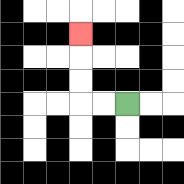{'start': '[5, 4]', 'end': '[3, 1]', 'path_directions': 'L,L,U,U,U', 'path_coordinates': '[[5, 4], [4, 4], [3, 4], [3, 3], [3, 2], [3, 1]]'}